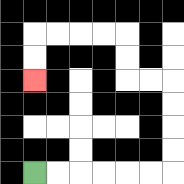{'start': '[1, 7]', 'end': '[1, 3]', 'path_directions': 'R,R,R,R,R,R,U,U,U,U,L,L,U,U,L,L,L,L,D,D', 'path_coordinates': '[[1, 7], [2, 7], [3, 7], [4, 7], [5, 7], [6, 7], [7, 7], [7, 6], [7, 5], [7, 4], [7, 3], [6, 3], [5, 3], [5, 2], [5, 1], [4, 1], [3, 1], [2, 1], [1, 1], [1, 2], [1, 3]]'}